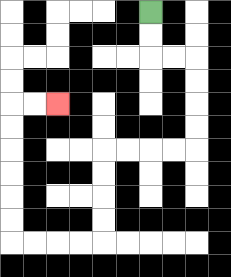{'start': '[6, 0]', 'end': '[2, 4]', 'path_directions': 'D,D,R,R,D,D,D,D,L,L,L,L,D,D,D,D,L,L,L,L,U,U,U,U,U,U,R,R', 'path_coordinates': '[[6, 0], [6, 1], [6, 2], [7, 2], [8, 2], [8, 3], [8, 4], [8, 5], [8, 6], [7, 6], [6, 6], [5, 6], [4, 6], [4, 7], [4, 8], [4, 9], [4, 10], [3, 10], [2, 10], [1, 10], [0, 10], [0, 9], [0, 8], [0, 7], [0, 6], [0, 5], [0, 4], [1, 4], [2, 4]]'}